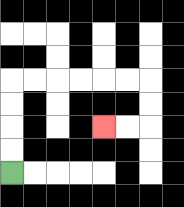{'start': '[0, 7]', 'end': '[4, 5]', 'path_directions': 'U,U,U,U,R,R,R,R,R,R,D,D,L,L', 'path_coordinates': '[[0, 7], [0, 6], [0, 5], [0, 4], [0, 3], [1, 3], [2, 3], [3, 3], [4, 3], [5, 3], [6, 3], [6, 4], [6, 5], [5, 5], [4, 5]]'}